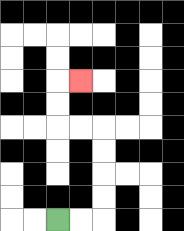{'start': '[2, 9]', 'end': '[3, 3]', 'path_directions': 'R,R,U,U,U,U,L,L,U,U,R', 'path_coordinates': '[[2, 9], [3, 9], [4, 9], [4, 8], [4, 7], [4, 6], [4, 5], [3, 5], [2, 5], [2, 4], [2, 3], [3, 3]]'}